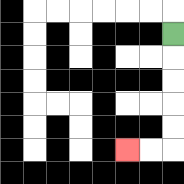{'start': '[7, 1]', 'end': '[5, 6]', 'path_directions': 'D,D,D,D,D,L,L', 'path_coordinates': '[[7, 1], [7, 2], [7, 3], [7, 4], [7, 5], [7, 6], [6, 6], [5, 6]]'}